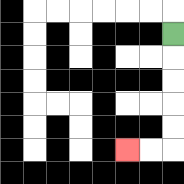{'start': '[7, 1]', 'end': '[5, 6]', 'path_directions': 'D,D,D,D,D,L,L', 'path_coordinates': '[[7, 1], [7, 2], [7, 3], [7, 4], [7, 5], [7, 6], [6, 6], [5, 6]]'}